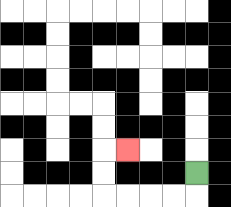{'start': '[8, 7]', 'end': '[5, 6]', 'path_directions': 'D,L,L,L,L,U,U,R', 'path_coordinates': '[[8, 7], [8, 8], [7, 8], [6, 8], [5, 8], [4, 8], [4, 7], [4, 6], [5, 6]]'}